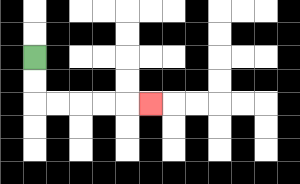{'start': '[1, 2]', 'end': '[6, 4]', 'path_directions': 'D,D,R,R,R,R,R', 'path_coordinates': '[[1, 2], [1, 3], [1, 4], [2, 4], [3, 4], [4, 4], [5, 4], [6, 4]]'}